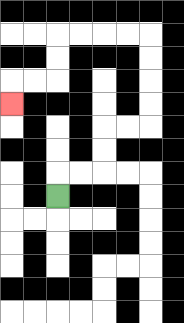{'start': '[2, 8]', 'end': '[0, 4]', 'path_directions': 'U,R,R,U,U,R,R,U,U,U,U,L,L,L,L,D,D,L,L,D', 'path_coordinates': '[[2, 8], [2, 7], [3, 7], [4, 7], [4, 6], [4, 5], [5, 5], [6, 5], [6, 4], [6, 3], [6, 2], [6, 1], [5, 1], [4, 1], [3, 1], [2, 1], [2, 2], [2, 3], [1, 3], [0, 3], [0, 4]]'}